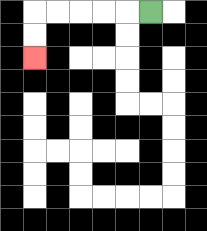{'start': '[6, 0]', 'end': '[1, 2]', 'path_directions': 'L,L,L,L,L,D,D', 'path_coordinates': '[[6, 0], [5, 0], [4, 0], [3, 0], [2, 0], [1, 0], [1, 1], [1, 2]]'}